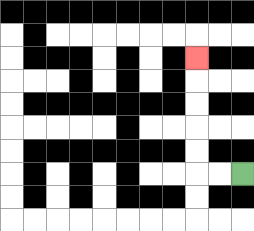{'start': '[10, 7]', 'end': '[8, 2]', 'path_directions': 'L,L,U,U,U,U,U', 'path_coordinates': '[[10, 7], [9, 7], [8, 7], [8, 6], [8, 5], [8, 4], [8, 3], [8, 2]]'}